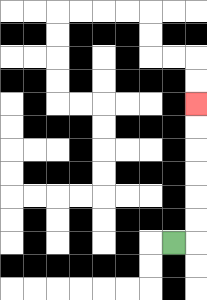{'start': '[7, 10]', 'end': '[8, 4]', 'path_directions': 'R,U,U,U,U,U,U', 'path_coordinates': '[[7, 10], [8, 10], [8, 9], [8, 8], [8, 7], [8, 6], [8, 5], [8, 4]]'}